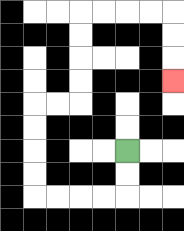{'start': '[5, 6]', 'end': '[7, 3]', 'path_directions': 'D,D,L,L,L,L,U,U,U,U,R,R,U,U,U,U,R,R,R,R,D,D,D', 'path_coordinates': '[[5, 6], [5, 7], [5, 8], [4, 8], [3, 8], [2, 8], [1, 8], [1, 7], [1, 6], [1, 5], [1, 4], [2, 4], [3, 4], [3, 3], [3, 2], [3, 1], [3, 0], [4, 0], [5, 0], [6, 0], [7, 0], [7, 1], [7, 2], [7, 3]]'}